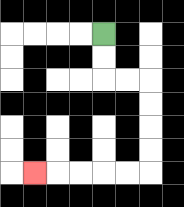{'start': '[4, 1]', 'end': '[1, 7]', 'path_directions': 'D,D,R,R,D,D,D,D,L,L,L,L,L', 'path_coordinates': '[[4, 1], [4, 2], [4, 3], [5, 3], [6, 3], [6, 4], [6, 5], [6, 6], [6, 7], [5, 7], [4, 7], [3, 7], [2, 7], [1, 7]]'}